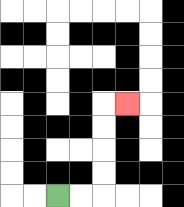{'start': '[2, 8]', 'end': '[5, 4]', 'path_directions': 'R,R,U,U,U,U,R', 'path_coordinates': '[[2, 8], [3, 8], [4, 8], [4, 7], [4, 6], [4, 5], [4, 4], [5, 4]]'}